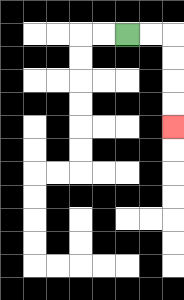{'start': '[5, 1]', 'end': '[7, 5]', 'path_directions': 'R,R,D,D,D,D', 'path_coordinates': '[[5, 1], [6, 1], [7, 1], [7, 2], [7, 3], [7, 4], [7, 5]]'}